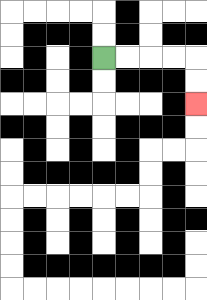{'start': '[4, 2]', 'end': '[8, 4]', 'path_directions': 'R,R,R,R,D,D', 'path_coordinates': '[[4, 2], [5, 2], [6, 2], [7, 2], [8, 2], [8, 3], [8, 4]]'}